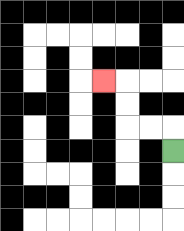{'start': '[7, 6]', 'end': '[4, 3]', 'path_directions': 'U,L,L,U,U,L', 'path_coordinates': '[[7, 6], [7, 5], [6, 5], [5, 5], [5, 4], [5, 3], [4, 3]]'}